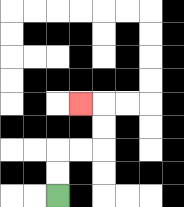{'start': '[2, 8]', 'end': '[3, 4]', 'path_directions': 'U,U,R,R,U,U,L', 'path_coordinates': '[[2, 8], [2, 7], [2, 6], [3, 6], [4, 6], [4, 5], [4, 4], [3, 4]]'}